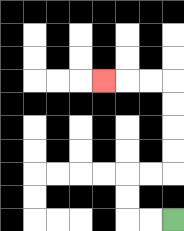{'start': '[7, 9]', 'end': '[4, 3]', 'path_directions': 'L,L,U,U,R,R,U,U,U,U,L,L,L', 'path_coordinates': '[[7, 9], [6, 9], [5, 9], [5, 8], [5, 7], [6, 7], [7, 7], [7, 6], [7, 5], [7, 4], [7, 3], [6, 3], [5, 3], [4, 3]]'}